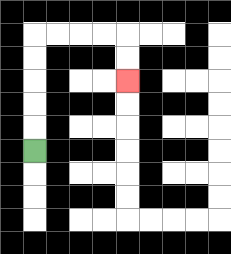{'start': '[1, 6]', 'end': '[5, 3]', 'path_directions': 'U,U,U,U,U,R,R,R,R,D,D', 'path_coordinates': '[[1, 6], [1, 5], [1, 4], [1, 3], [1, 2], [1, 1], [2, 1], [3, 1], [4, 1], [5, 1], [5, 2], [5, 3]]'}